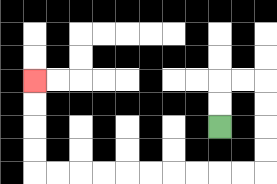{'start': '[9, 5]', 'end': '[1, 3]', 'path_directions': 'U,U,R,R,D,D,D,D,L,L,L,L,L,L,L,L,L,L,U,U,U,U', 'path_coordinates': '[[9, 5], [9, 4], [9, 3], [10, 3], [11, 3], [11, 4], [11, 5], [11, 6], [11, 7], [10, 7], [9, 7], [8, 7], [7, 7], [6, 7], [5, 7], [4, 7], [3, 7], [2, 7], [1, 7], [1, 6], [1, 5], [1, 4], [1, 3]]'}